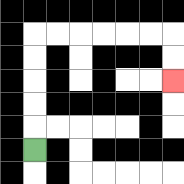{'start': '[1, 6]', 'end': '[7, 3]', 'path_directions': 'U,U,U,U,U,R,R,R,R,R,R,D,D', 'path_coordinates': '[[1, 6], [1, 5], [1, 4], [1, 3], [1, 2], [1, 1], [2, 1], [3, 1], [4, 1], [5, 1], [6, 1], [7, 1], [7, 2], [7, 3]]'}